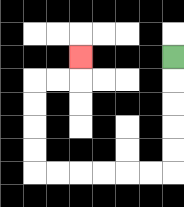{'start': '[7, 2]', 'end': '[3, 2]', 'path_directions': 'D,D,D,D,D,L,L,L,L,L,L,U,U,U,U,R,R,U', 'path_coordinates': '[[7, 2], [7, 3], [7, 4], [7, 5], [7, 6], [7, 7], [6, 7], [5, 7], [4, 7], [3, 7], [2, 7], [1, 7], [1, 6], [1, 5], [1, 4], [1, 3], [2, 3], [3, 3], [3, 2]]'}